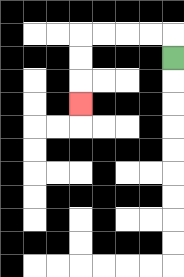{'start': '[7, 2]', 'end': '[3, 4]', 'path_directions': 'U,L,L,L,L,D,D,D', 'path_coordinates': '[[7, 2], [7, 1], [6, 1], [5, 1], [4, 1], [3, 1], [3, 2], [3, 3], [3, 4]]'}